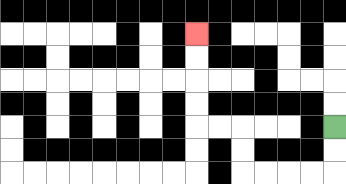{'start': '[14, 5]', 'end': '[8, 1]', 'path_directions': 'D,D,L,L,L,L,U,U,L,L,U,U,U,U', 'path_coordinates': '[[14, 5], [14, 6], [14, 7], [13, 7], [12, 7], [11, 7], [10, 7], [10, 6], [10, 5], [9, 5], [8, 5], [8, 4], [8, 3], [8, 2], [8, 1]]'}